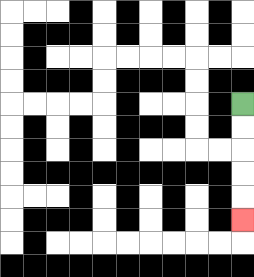{'start': '[10, 4]', 'end': '[10, 9]', 'path_directions': 'D,D,D,D,D', 'path_coordinates': '[[10, 4], [10, 5], [10, 6], [10, 7], [10, 8], [10, 9]]'}